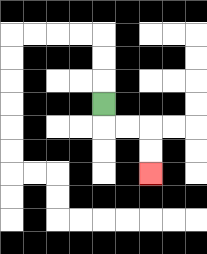{'start': '[4, 4]', 'end': '[6, 7]', 'path_directions': 'D,R,R,D,D', 'path_coordinates': '[[4, 4], [4, 5], [5, 5], [6, 5], [6, 6], [6, 7]]'}